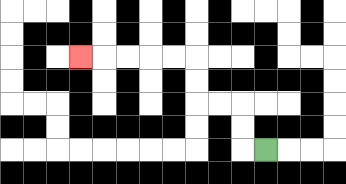{'start': '[11, 6]', 'end': '[3, 2]', 'path_directions': 'L,U,U,L,L,U,U,L,L,L,L,L', 'path_coordinates': '[[11, 6], [10, 6], [10, 5], [10, 4], [9, 4], [8, 4], [8, 3], [8, 2], [7, 2], [6, 2], [5, 2], [4, 2], [3, 2]]'}